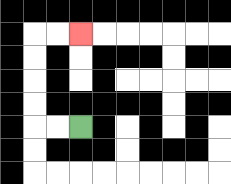{'start': '[3, 5]', 'end': '[3, 1]', 'path_directions': 'L,L,U,U,U,U,R,R', 'path_coordinates': '[[3, 5], [2, 5], [1, 5], [1, 4], [1, 3], [1, 2], [1, 1], [2, 1], [3, 1]]'}